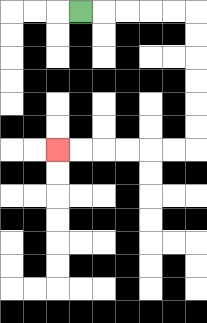{'start': '[3, 0]', 'end': '[2, 6]', 'path_directions': 'R,R,R,R,R,D,D,D,D,D,D,L,L,L,L,L,L', 'path_coordinates': '[[3, 0], [4, 0], [5, 0], [6, 0], [7, 0], [8, 0], [8, 1], [8, 2], [8, 3], [8, 4], [8, 5], [8, 6], [7, 6], [6, 6], [5, 6], [4, 6], [3, 6], [2, 6]]'}